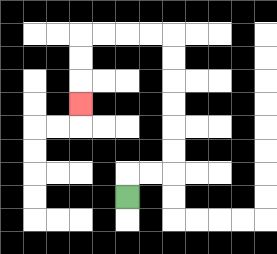{'start': '[5, 8]', 'end': '[3, 4]', 'path_directions': 'U,R,R,U,U,U,U,U,U,L,L,L,L,D,D,D', 'path_coordinates': '[[5, 8], [5, 7], [6, 7], [7, 7], [7, 6], [7, 5], [7, 4], [7, 3], [7, 2], [7, 1], [6, 1], [5, 1], [4, 1], [3, 1], [3, 2], [3, 3], [3, 4]]'}